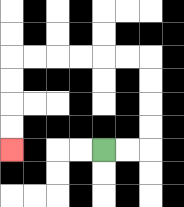{'start': '[4, 6]', 'end': '[0, 6]', 'path_directions': 'R,R,U,U,U,U,L,L,L,L,L,L,D,D,D,D', 'path_coordinates': '[[4, 6], [5, 6], [6, 6], [6, 5], [6, 4], [6, 3], [6, 2], [5, 2], [4, 2], [3, 2], [2, 2], [1, 2], [0, 2], [0, 3], [0, 4], [0, 5], [0, 6]]'}